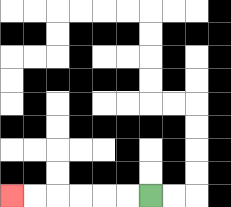{'start': '[6, 8]', 'end': '[0, 8]', 'path_directions': 'L,L,L,L,L,L', 'path_coordinates': '[[6, 8], [5, 8], [4, 8], [3, 8], [2, 8], [1, 8], [0, 8]]'}